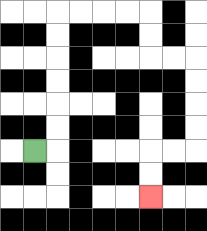{'start': '[1, 6]', 'end': '[6, 8]', 'path_directions': 'R,U,U,U,U,U,U,R,R,R,R,D,D,R,R,D,D,D,D,L,L,D,D', 'path_coordinates': '[[1, 6], [2, 6], [2, 5], [2, 4], [2, 3], [2, 2], [2, 1], [2, 0], [3, 0], [4, 0], [5, 0], [6, 0], [6, 1], [6, 2], [7, 2], [8, 2], [8, 3], [8, 4], [8, 5], [8, 6], [7, 6], [6, 6], [6, 7], [6, 8]]'}